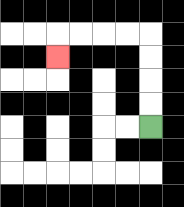{'start': '[6, 5]', 'end': '[2, 2]', 'path_directions': 'U,U,U,U,L,L,L,L,D', 'path_coordinates': '[[6, 5], [6, 4], [6, 3], [6, 2], [6, 1], [5, 1], [4, 1], [3, 1], [2, 1], [2, 2]]'}